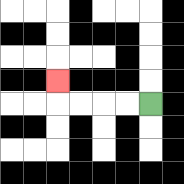{'start': '[6, 4]', 'end': '[2, 3]', 'path_directions': 'L,L,L,L,U', 'path_coordinates': '[[6, 4], [5, 4], [4, 4], [3, 4], [2, 4], [2, 3]]'}